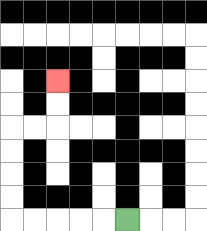{'start': '[5, 9]', 'end': '[2, 3]', 'path_directions': 'L,L,L,L,L,U,U,U,U,R,R,U,U', 'path_coordinates': '[[5, 9], [4, 9], [3, 9], [2, 9], [1, 9], [0, 9], [0, 8], [0, 7], [0, 6], [0, 5], [1, 5], [2, 5], [2, 4], [2, 3]]'}